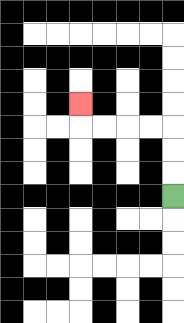{'start': '[7, 8]', 'end': '[3, 4]', 'path_directions': 'U,U,U,L,L,L,L,U', 'path_coordinates': '[[7, 8], [7, 7], [7, 6], [7, 5], [6, 5], [5, 5], [4, 5], [3, 5], [3, 4]]'}